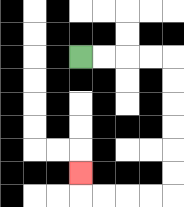{'start': '[3, 2]', 'end': '[3, 7]', 'path_directions': 'R,R,R,R,D,D,D,D,D,D,L,L,L,L,U', 'path_coordinates': '[[3, 2], [4, 2], [5, 2], [6, 2], [7, 2], [7, 3], [7, 4], [7, 5], [7, 6], [7, 7], [7, 8], [6, 8], [5, 8], [4, 8], [3, 8], [3, 7]]'}